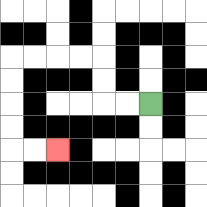{'start': '[6, 4]', 'end': '[2, 6]', 'path_directions': 'L,L,U,U,L,L,L,L,D,D,D,D,R,R', 'path_coordinates': '[[6, 4], [5, 4], [4, 4], [4, 3], [4, 2], [3, 2], [2, 2], [1, 2], [0, 2], [0, 3], [0, 4], [0, 5], [0, 6], [1, 6], [2, 6]]'}